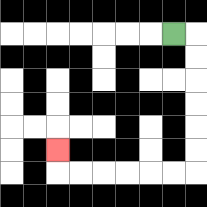{'start': '[7, 1]', 'end': '[2, 6]', 'path_directions': 'R,D,D,D,D,D,D,L,L,L,L,L,L,U', 'path_coordinates': '[[7, 1], [8, 1], [8, 2], [8, 3], [8, 4], [8, 5], [8, 6], [8, 7], [7, 7], [6, 7], [5, 7], [4, 7], [3, 7], [2, 7], [2, 6]]'}